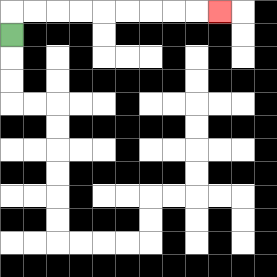{'start': '[0, 1]', 'end': '[9, 0]', 'path_directions': 'U,R,R,R,R,R,R,R,R,R', 'path_coordinates': '[[0, 1], [0, 0], [1, 0], [2, 0], [3, 0], [4, 0], [5, 0], [6, 0], [7, 0], [8, 0], [9, 0]]'}